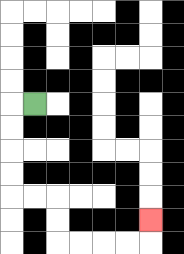{'start': '[1, 4]', 'end': '[6, 9]', 'path_directions': 'L,D,D,D,D,R,R,D,D,R,R,R,R,U', 'path_coordinates': '[[1, 4], [0, 4], [0, 5], [0, 6], [0, 7], [0, 8], [1, 8], [2, 8], [2, 9], [2, 10], [3, 10], [4, 10], [5, 10], [6, 10], [6, 9]]'}